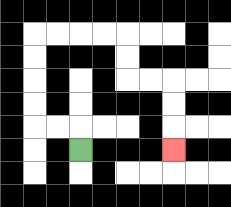{'start': '[3, 6]', 'end': '[7, 6]', 'path_directions': 'U,L,L,U,U,U,U,R,R,R,R,D,D,R,R,D,D,D', 'path_coordinates': '[[3, 6], [3, 5], [2, 5], [1, 5], [1, 4], [1, 3], [1, 2], [1, 1], [2, 1], [3, 1], [4, 1], [5, 1], [5, 2], [5, 3], [6, 3], [7, 3], [7, 4], [7, 5], [7, 6]]'}